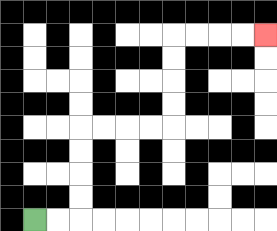{'start': '[1, 9]', 'end': '[11, 1]', 'path_directions': 'R,R,U,U,U,U,R,R,R,R,U,U,U,U,R,R,R,R', 'path_coordinates': '[[1, 9], [2, 9], [3, 9], [3, 8], [3, 7], [3, 6], [3, 5], [4, 5], [5, 5], [6, 5], [7, 5], [7, 4], [7, 3], [7, 2], [7, 1], [8, 1], [9, 1], [10, 1], [11, 1]]'}